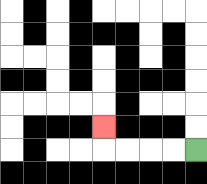{'start': '[8, 6]', 'end': '[4, 5]', 'path_directions': 'L,L,L,L,U', 'path_coordinates': '[[8, 6], [7, 6], [6, 6], [5, 6], [4, 6], [4, 5]]'}